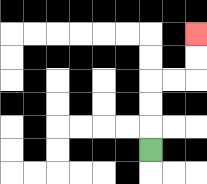{'start': '[6, 6]', 'end': '[8, 1]', 'path_directions': 'U,U,U,R,R,U,U', 'path_coordinates': '[[6, 6], [6, 5], [6, 4], [6, 3], [7, 3], [8, 3], [8, 2], [8, 1]]'}